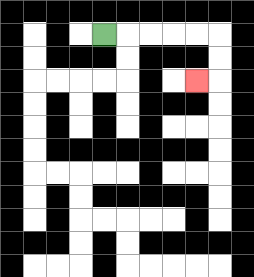{'start': '[4, 1]', 'end': '[8, 3]', 'path_directions': 'R,R,R,R,R,D,D,L', 'path_coordinates': '[[4, 1], [5, 1], [6, 1], [7, 1], [8, 1], [9, 1], [9, 2], [9, 3], [8, 3]]'}